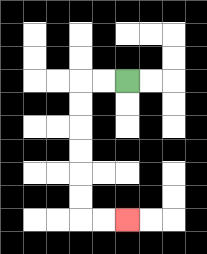{'start': '[5, 3]', 'end': '[5, 9]', 'path_directions': 'L,L,D,D,D,D,D,D,R,R', 'path_coordinates': '[[5, 3], [4, 3], [3, 3], [3, 4], [3, 5], [3, 6], [3, 7], [3, 8], [3, 9], [4, 9], [5, 9]]'}